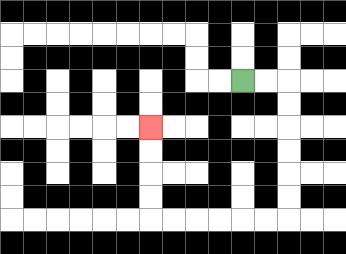{'start': '[10, 3]', 'end': '[6, 5]', 'path_directions': 'R,R,D,D,D,D,D,D,L,L,L,L,L,L,U,U,U,U', 'path_coordinates': '[[10, 3], [11, 3], [12, 3], [12, 4], [12, 5], [12, 6], [12, 7], [12, 8], [12, 9], [11, 9], [10, 9], [9, 9], [8, 9], [7, 9], [6, 9], [6, 8], [6, 7], [6, 6], [6, 5]]'}